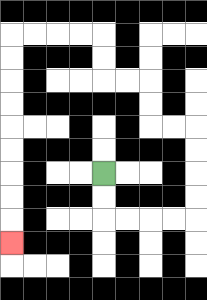{'start': '[4, 7]', 'end': '[0, 10]', 'path_directions': 'D,D,R,R,R,R,U,U,U,U,L,L,U,U,L,L,U,U,L,L,L,L,D,D,D,D,D,D,D,D,D', 'path_coordinates': '[[4, 7], [4, 8], [4, 9], [5, 9], [6, 9], [7, 9], [8, 9], [8, 8], [8, 7], [8, 6], [8, 5], [7, 5], [6, 5], [6, 4], [6, 3], [5, 3], [4, 3], [4, 2], [4, 1], [3, 1], [2, 1], [1, 1], [0, 1], [0, 2], [0, 3], [0, 4], [0, 5], [0, 6], [0, 7], [0, 8], [0, 9], [0, 10]]'}